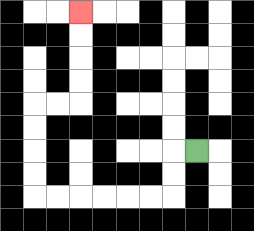{'start': '[8, 6]', 'end': '[3, 0]', 'path_directions': 'L,D,D,L,L,L,L,L,L,U,U,U,U,R,R,U,U,U,U', 'path_coordinates': '[[8, 6], [7, 6], [7, 7], [7, 8], [6, 8], [5, 8], [4, 8], [3, 8], [2, 8], [1, 8], [1, 7], [1, 6], [1, 5], [1, 4], [2, 4], [3, 4], [3, 3], [3, 2], [3, 1], [3, 0]]'}